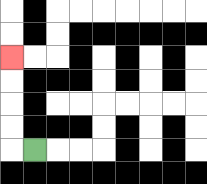{'start': '[1, 6]', 'end': '[0, 2]', 'path_directions': 'L,U,U,U,U', 'path_coordinates': '[[1, 6], [0, 6], [0, 5], [0, 4], [0, 3], [0, 2]]'}